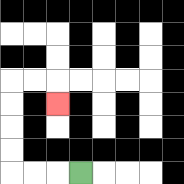{'start': '[3, 7]', 'end': '[2, 4]', 'path_directions': 'L,L,L,U,U,U,U,R,R,D', 'path_coordinates': '[[3, 7], [2, 7], [1, 7], [0, 7], [0, 6], [0, 5], [0, 4], [0, 3], [1, 3], [2, 3], [2, 4]]'}